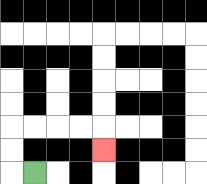{'start': '[1, 7]', 'end': '[4, 6]', 'path_directions': 'L,U,U,R,R,R,R,D', 'path_coordinates': '[[1, 7], [0, 7], [0, 6], [0, 5], [1, 5], [2, 5], [3, 5], [4, 5], [4, 6]]'}